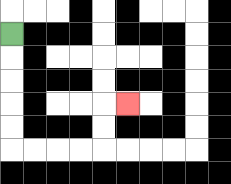{'start': '[0, 1]', 'end': '[5, 4]', 'path_directions': 'D,D,D,D,D,R,R,R,R,U,U,R', 'path_coordinates': '[[0, 1], [0, 2], [0, 3], [0, 4], [0, 5], [0, 6], [1, 6], [2, 6], [3, 6], [4, 6], [4, 5], [4, 4], [5, 4]]'}